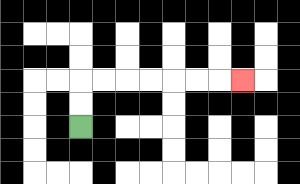{'start': '[3, 5]', 'end': '[10, 3]', 'path_directions': 'U,U,R,R,R,R,R,R,R', 'path_coordinates': '[[3, 5], [3, 4], [3, 3], [4, 3], [5, 3], [6, 3], [7, 3], [8, 3], [9, 3], [10, 3]]'}